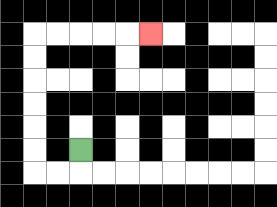{'start': '[3, 6]', 'end': '[6, 1]', 'path_directions': 'D,L,L,U,U,U,U,U,U,R,R,R,R,R', 'path_coordinates': '[[3, 6], [3, 7], [2, 7], [1, 7], [1, 6], [1, 5], [1, 4], [1, 3], [1, 2], [1, 1], [2, 1], [3, 1], [4, 1], [5, 1], [6, 1]]'}